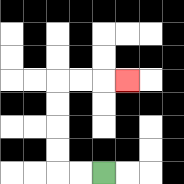{'start': '[4, 7]', 'end': '[5, 3]', 'path_directions': 'L,L,U,U,U,U,R,R,R', 'path_coordinates': '[[4, 7], [3, 7], [2, 7], [2, 6], [2, 5], [2, 4], [2, 3], [3, 3], [4, 3], [5, 3]]'}